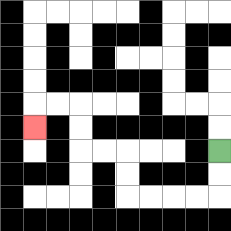{'start': '[9, 6]', 'end': '[1, 5]', 'path_directions': 'D,D,L,L,L,L,U,U,L,L,U,U,L,L,D', 'path_coordinates': '[[9, 6], [9, 7], [9, 8], [8, 8], [7, 8], [6, 8], [5, 8], [5, 7], [5, 6], [4, 6], [3, 6], [3, 5], [3, 4], [2, 4], [1, 4], [1, 5]]'}